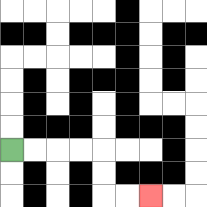{'start': '[0, 6]', 'end': '[6, 8]', 'path_directions': 'R,R,R,R,D,D,R,R', 'path_coordinates': '[[0, 6], [1, 6], [2, 6], [3, 6], [4, 6], [4, 7], [4, 8], [5, 8], [6, 8]]'}